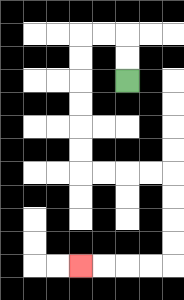{'start': '[5, 3]', 'end': '[3, 11]', 'path_directions': 'U,U,L,L,D,D,D,D,D,D,R,R,R,R,D,D,D,D,L,L,L,L', 'path_coordinates': '[[5, 3], [5, 2], [5, 1], [4, 1], [3, 1], [3, 2], [3, 3], [3, 4], [3, 5], [3, 6], [3, 7], [4, 7], [5, 7], [6, 7], [7, 7], [7, 8], [7, 9], [7, 10], [7, 11], [6, 11], [5, 11], [4, 11], [3, 11]]'}